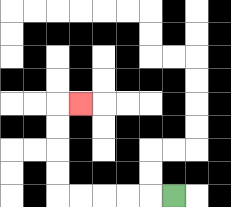{'start': '[7, 8]', 'end': '[3, 4]', 'path_directions': 'L,L,L,L,L,U,U,U,U,R', 'path_coordinates': '[[7, 8], [6, 8], [5, 8], [4, 8], [3, 8], [2, 8], [2, 7], [2, 6], [2, 5], [2, 4], [3, 4]]'}